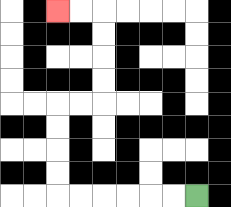{'start': '[8, 8]', 'end': '[2, 0]', 'path_directions': 'L,L,L,L,L,L,U,U,U,U,R,R,U,U,U,U,L,L', 'path_coordinates': '[[8, 8], [7, 8], [6, 8], [5, 8], [4, 8], [3, 8], [2, 8], [2, 7], [2, 6], [2, 5], [2, 4], [3, 4], [4, 4], [4, 3], [4, 2], [4, 1], [4, 0], [3, 0], [2, 0]]'}